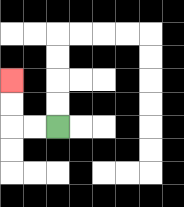{'start': '[2, 5]', 'end': '[0, 3]', 'path_directions': 'L,L,U,U', 'path_coordinates': '[[2, 5], [1, 5], [0, 5], [0, 4], [0, 3]]'}